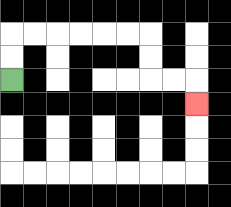{'start': '[0, 3]', 'end': '[8, 4]', 'path_directions': 'U,U,R,R,R,R,R,R,D,D,R,R,D', 'path_coordinates': '[[0, 3], [0, 2], [0, 1], [1, 1], [2, 1], [3, 1], [4, 1], [5, 1], [6, 1], [6, 2], [6, 3], [7, 3], [8, 3], [8, 4]]'}